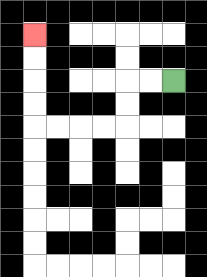{'start': '[7, 3]', 'end': '[1, 1]', 'path_directions': 'L,L,D,D,L,L,L,L,U,U,U,U', 'path_coordinates': '[[7, 3], [6, 3], [5, 3], [5, 4], [5, 5], [4, 5], [3, 5], [2, 5], [1, 5], [1, 4], [1, 3], [1, 2], [1, 1]]'}